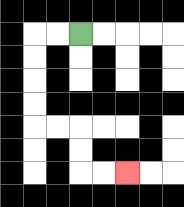{'start': '[3, 1]', 'end': '[5, 7]', 'path_directions': 'L,L,D,D,D,D,R,R,D,D,R,R', 'path_coordinates': '[[3, 1], [2, 1], [1, 1], [1, 2], [1, 3], [1, 4], [1, 5], [2, 5], [3, 5], [3, 6], [3, 7], [4, 7], [5, 7]]'}